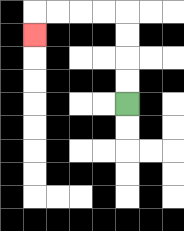{'start': '[5, 4]', 'end': '[1, 1]', 'path_directions': 'U,U,U,U,L,L,L,L,D', 'path_coordinates': '[[5, 4], [5, 3], [5, 2], [5, 1], [5, 0], [4, 0], [3, 0], [2, 0], [1, 0], [1, 1]]'}